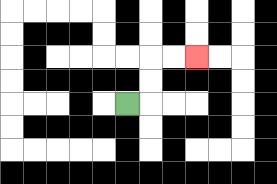{'start': '[5, 4]', 'end': '[8, 2]', 'path_directions': 'R,U,U,R,R', 'path_coordinates': '[[5, 4], [6, 4], [6, 3], [6, 2], [7, 2], [8, 2]]'}